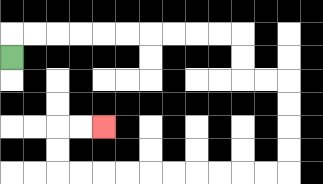{'start': '[0, 2]', 'end': '[4, 5]', 'path_directions': 'U,R,R,R,R,R,R,R,R,R,R,D,D,R,R,D,D,D,D,L,L,L,L,L,L,L,L,L,L,U,U,R,R', 'path_coordinates': '[[0, 2], [0, 1], [1, 1], [2, 1], [3, 1], [4, 1], [5, 1], [6, 1], [7, 1], [8, 1], [9, 1], [10, 1], [10, 2], [10, 3], [11, 3], [12, 3], [12, 4], [12, 5], [12, 6], [12, 7], [11, 7], [10, 7], [9, 7], [8, 7], [7, 7], [6, 7], [5, 7], [4, 7], [3, 7], [2, 7], [2, 6], [2, 5], [3, 5], [4, 5]]'}